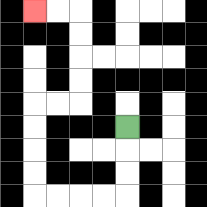{'start': '[5, 5]', 'end': '[1, 0]', 'path_directions': 'D,D,D,L,L,L,L,U,U,U,U,R,R,U,U,U,U,L,L', 'path_coordinates': '[[5, 5], [5, 6], [5, 7], [5, 8], [4, 8], [3, 8], [2, 8], [1, 8], [1, 7], [1, 6], [1, 5], [1, 4], [2, 4], [3, 4], [3, 3], [3, 2], [3, 1], [3, 0], [2, 0], [1, 0]]'}